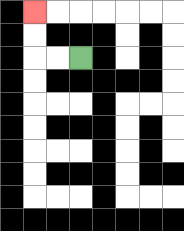{'start': '[3, 2]', 'end': '[1, 0]', 'path_directions': 'L,L,U,U', 'path_coordinates': '[[3, 2], [2, 2], [1, 2], [1, 1], [1, 0]]'}